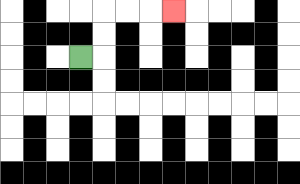{'start': '[3, 2]', 'end': '[7, 0]', 'path_directions': 'R,U,U,R,R,R', 'path_coordinates': '[[3, 2], [4, 2], [4, 1], [4, 0], [5, 0], [6, 0], [7, 0]]'}